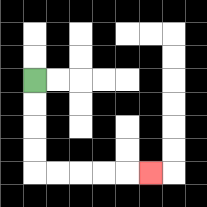{'start': '[1, 3]', 'end': '[6, 7]', 'path_directions': 'D,D,D,D,R,R,R,R,R', 'path_coordinates': '[[1, 3], [1, 4], [1, 5], [1, 6], [1, 7], [2, 7], [3, 7], [4, 7], [5, 7], [6, 7]]'}